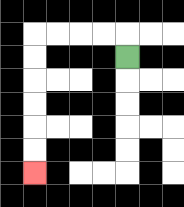{'start': '[5, 2]', 'end': '[1, 7]', 'path_directions': 'U,L,L,L,L,D,D,D,D,D,D', 'path_coordinates': '[[5, 2], [5, 1], [4, 1], [3, 1], [2, 1], [1, 1], [1, 2], [1, 3], [1, 4], [1, 5], [1, 6], [1, 7]]'}